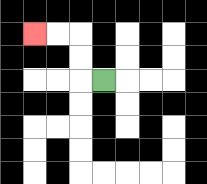{'start': '[4, 3]', 'end': '[1, 1]', 'path_directions': 'L,U,U,L,L', 'path_coordinates': '[[4, 3], [3, 3], [3, 2], [3, 1], [2, 1], [1, 1]]'}